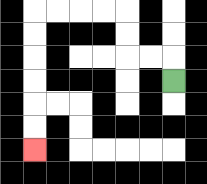{'start': '[7, 3]', 'end': '[1, 6]', 'path_directions': 'U,L,L,U,U,L,L,L,L,D,D,D,D,D,D', 'path_coordinates': '[[7, 3], [7, 2], [6, 2], [5, 2], [5, 1], [5, 0], [4, 0], [3, 0], [2, 0], [1, 0], [1, 1], [1, 2], [1, 3], [1, 4], [1, 5], [1, 6]]'}